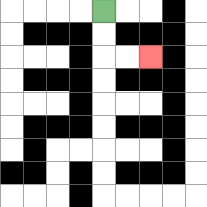{'start': '[4, 0]', 'end': '[6, 2]', 'path_directions': 'D,D,R,R', 'path_coordinates': '[[4, 0], [4, 1], [4, 2], [5, 2], [6, 2]]'}